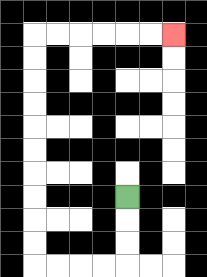{'start': '[5, 8]', 'end': '[7, 1]', 'path_directions': 'D,D,D,L,L,L,L,U,U,U,U,U,U,U,U,U,U,R,R,R,R,R,R', 'path_coordinates': '[[5, 8], [5, 9], [5, 10], [5, 11], [4, 11], [3, 11], [2, 11], [1, 11], [1, 10], [1, 9], [1, 8], [1, 7], [1, 6], [1, 5], [1, 4], [1, 3], [1, 2], [1, 1], [2, 1], [3, 1], [4, 1], [5, 1], [6, 1], [7, 1]]'}